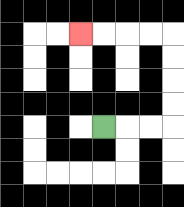{'start': '[4, 5]', 'end': '[3, 1]', 'path_directions': 'R,R,R,U,U,U,U,L,L,L,L', 'path_coordinates': '[[4, 5], [5, 5], [6, 5], [7, 5], [7, 4], [7, 3], [7, 2], [7, 1], [6, 1], [5, 1], [4, 1], [3, 1]]'}